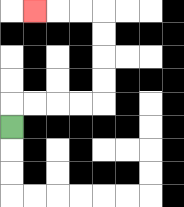{'start': '[0, 5]', 'end': '[1, 0]', 'path_directions': 'U,R,R,R,R,U,U,U,U,L,L,L', 'path_coordinates': '[[0, 5], [0, 4], [1, 4], [2, 4], [3, 4], [4, 4], [4, 3], [4, 2], [4, 1], [4, 0], [3, 0], [2, 0], [1, 0]]'}